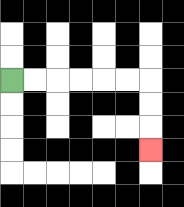{'start': '[0, 3]', 'end': '[6, 6]', 'path_directions': 'R,R,R,R,R,R,D,D,D', 'path_coordinates': '[[0, 3], [1, 3], [2, 3], [3, 3], [4, 3], [5, 3], [6, 3], [6, 4], [6, 5], [6, 6]]'}